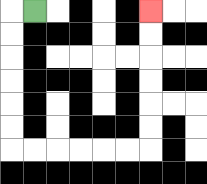{'start': '[1, 0]', 'end': '[6, 0]', 'path_directions': 'L,D,D,D,D,D,D,R,R,R,R,R,R,U,U,U,U,U,U', 'path_coordinates': '[[1, 0], [0, 0], [0, 1], [0, 2], [0, 3], [0, 4], [0, 5], [0, 6], [1, 6], [2, 6], [3, 6], [4, 6], [5, 6], [6, 6], [6, 5], [6, 4], [6, 3], [6, 2], [6, 1], [6, 0]]'}